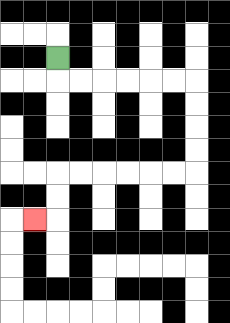{'start': '[2, 2]', 'end': '[1, 9]', 'path_directions': 'D,R,R,R,R,R,R,D,D,D,D,L,L,L,L,L,L,D,D,L', 'path_coordinates': '[[2, 2], [2, 3], [3, 3], [4, 3], [5, 3], [6, 3], [7, 3], [8, 3], [8, 4], [8, 5], [8, 6], [8, 7], [7, 7], [6, 7], [5, 7], [4, 7], [3, 7], [2, 7], [2, 8], [2, 9], [1, 9]]'}